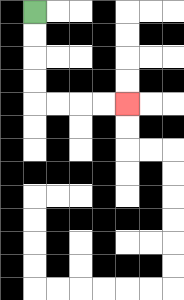{'start': '[1, 0]', 'end': '[5, 4]', 'path_directions': 'D,D,D,D,R,R,R,R', 'path_coordinates': '[[1, 0], [1, 1], [1, 2], [1, 3], [1, 4], [2, 4], [3, 4], [4, 4], [5, 4]]'}